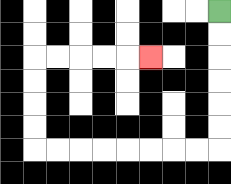{'start': '[9, 0]', 'end': '[6, 2]', 'path_directions': 'D,D,D,D,D,D,L,L,L,L,L,L,L,L,U,U,U,U,R,R,R,R,R', 'path_coordinates': '[[9, 0], [9, 1], [9, 2], [9, 3], [9, 4], [9, 5], [9, 6], [8, 6], [7, 6], [6, 6], [5, 6], [4, 6], [3, 6], [2, 6], [1, 6], [1, 5], [1, 4], [1, 3], [1, 2], [2, 2], [3, 2], [4, 2], [5, 2], [6, 2]]'}